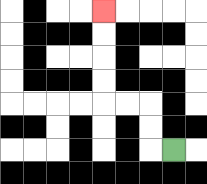{'start': '[7, 6]', 'end': '[4, 0]', 'path_directions': 'L,U,U,L,L,U,U,U,U', 'path_coordinates': '[[7, 6], [6, 6], [6, 5], [6, 4], [5, 4], [4, 4], [4, 3], [4, 2], [4, 1], [4, 0]]'}